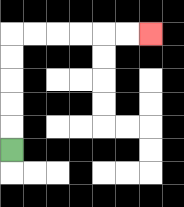{'start': '[0, 6]', 'end': '[6, 1]', 'path_directions': 'U,U,U,U,U,R,R,R,R,R,R', 'path_coordinates': '[[0, 6], [0, 5], [0, 4], [0, 3], [0, 2], [0, 1], [1, 1], [2, 1], [3, 1], [4, 1], [5, 1], [6, 1]]'}